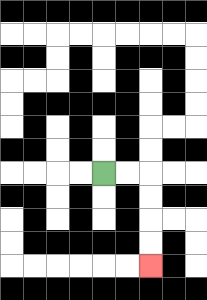{'start': '[4, 7]', 'end': '[6, 11]', 'path_directions': 'R,R,D,D,D,D', 'path_coordinates': '[[4, 7], [5, 7], [6, 7], [6, 8], [6, 9], [6, 10], [6, 11]]'}